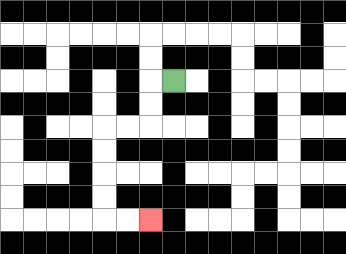{'start': '[7, 3]', 'end': '[6, 9]', 'path_directions': 'L,D,D,L,L,D,D,D,D,R,R', 'path_coordinates': '[[7, 3], [6, 3], [6, 4], [6, 5], [5, 5], [4, 5], [4, 6], [4, 7], [4, 8], [4, 9], [5, 9], [6, 9]]'}